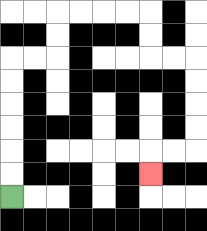{'start': '[0, 8]', 'end': '[6, 7]', 'path_directions': 'U,U,U,U,U,U,R,R,U,U,R,R,R,R,D,D,R,R,D,D,D,D,L,L,D', 'path_coordinates': '[[0, 8], [0, 7], [0, 6], [0, 5], [0, 4], [0, 3], [0, 2], [1, 2], [2, 2], [2, 1], [2, 0], [3, 0], [4, 0], [5, 0], [6, 0], [6, 1], [6, 2], [7, 2], [8, 2], [8, 3], [8, 4], [8, 5], [8, 6], [7, 6], [6, 6], [6, 7]]'}